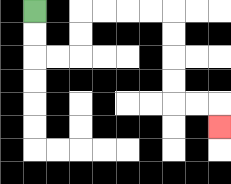{'start': '[1, 0]', 'end': '[9, 5]', 'path_directions': 'D,D,R,R,U,U,R,R,R,R,D,D,D,D,R,R,D', 'path_coordinates': '[[1, 0], [1, 1], [1, 2], [2, 2], [3, 2], [3, 1], [3, 0], [4, 0], [5, 0], [6, 0], [7, 0], [7, 1], [7, 2], [7, 3], [7, 4], [8, 4], [9, 4], [9, 5]]'}